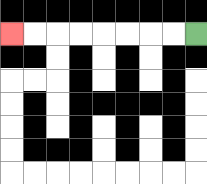{'start': '[8, 1]', 'end': '[0, 1]', 'path_directions': 'L,L,L,L,L,L,L,L', 'path_coordinates': '[[8, 1], [7, 1], [6, 1], [5, 1], [4, 1], [3, 1], [2, 1], [1, 1], [0, 1]]'}